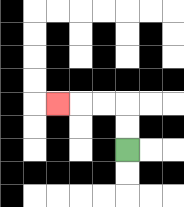{'start': '[5, 6]', 'end': '[2, 4]', 'path_directions': 'U,U,L,L,L', 'path_coordinates': '[[5, 6], [5, 5], [5, 4], [4, 4], [3, 4], [2, 4]]'}